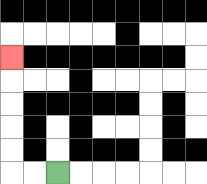{'start': '[2, 7]', 'end': '[0, 2]', 'path_directions': 'L,L,U,U,U,U,U', 'path_coordinates': '[[2, 7], [1, 7], [0, 7], [0, 6], [0, 5], [0, 4], [0, 3], [0, 2]]'}